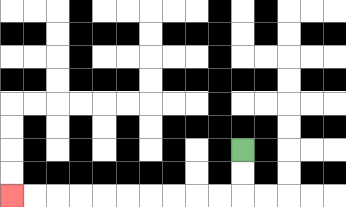{'start': '[10, 6]', 'end': '[0, 8]', 'path_directions': 'D,D,L,L,L,L,L,L,L,L,L,L', 'path_coordinates': '[[10, 6], [10, 7], [10, 8], [9, 8], [8, 8], [7, 8], [6, 8], [5, 8], [4, 8], [3, 8], [2, 8], [1, 8], [0, 8]]'}